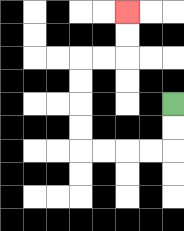{'start': '[7, 4]', 'end': '[5, 0]', 'path_directions': 'D,D,L,L,L,L,U,U,U,U,R,R,U,U', 'path_coordinates': '[[7, 4], [7, 5], [7, 6], [6, 6], [5, 6], [4, 6], [3, 6], [3, 5], [3, 4], [3, 3], [3, 2], [4, 2], [5, 2], [5, 1], [5, 0]]'}